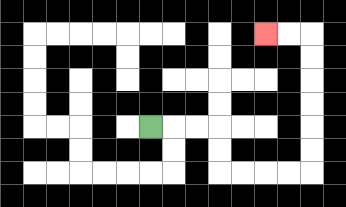{'start': '[6, 5]', 'end': '[11, 1]', 'path_directions': 'R,R,R,D,D,R,R,R,R,U,U,U,U,U,U,L,L', 'path_coordinates': '[[6, 5], [7, 5], [8, 5], [9, 5], [9, 6], [9, 7], [10, 7], [11, 7], [12, 7], [13, 7], [13, 6], [13, 5], [13, 4], [13, 3], [13, 2], [13, 1], [12, 1], [11, 1]]'}